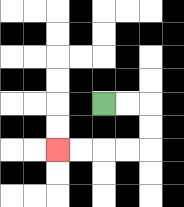{'start': '[4, 4]', 'end': '[2, 6]', 'path_directions': 'R,R,D,D,L,L,L,L', 'path_coordinates': '[[4, 4], [5, 4], [6, 4], [6, 5], [6, 6], [5, 6], [4, 6], [3, 6], [2, 6]]'}